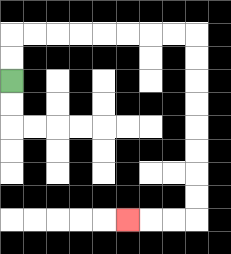{'start': '[0, 3]', 'end': '[5, 9]', 'path_directions': 'U,U,R,R,R,R,R,R,R,R,D,D,D,D,D,D,D,D,L,L,L', 'path_coordinates': '[[0, 3], [0, 2], [0, 1], [1, 1], [2, 1], [3, 1], [4, 1], [5, 1], [6, 1], [7, 1], [8, 1], [8, 2], [8, 3], [8, 4], [8, 5], [8, 6], [8, 7], [8, 8], [8, 9], [7, 9], [6, 9], [5, 9]]'}